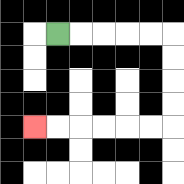{'start': '[2, 1]', 'end': '[1, 5]', 'path_directions': 'R,R,R,R,R,D,D,D,D,L,L,L,L,L,L', 'path_coordinates': '[[2, 1], [3, 1], [4, 1], [5, 1], [6, 1], [7, 1], [7, 2], [7, 3], [7, 4], [7, 5], [6, 5], [5, 5], [4, 5], [3, 5], [2, 5], [1, 5]]'}